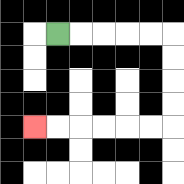{'start': '[2, 1]', 'end': '[1, 5]', 'path_directions': 'R,R,R,R,R,D,D,D,D,L,L,L,L,L,L', 'path_coordinates': '[[2, 1], [3, 1], [4, 1], [5, 1], [6, 1], [7, 1], [7, 2], [7, 3], [7, 4], [7, 5], [6, 5], [5, 5], [4, 5], [3, 5], [2, 5], [1, 5]]'}